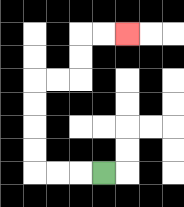{'start': '[4, 7]', 'end': '[5, 1]', 'path_directions': 'L,L,L,U,U,U,U,R,R,U,U,R,R', 'path_coordinates': '[[4, 7], [3, 7], [2, 7], [1, 7], [1, 6], [1, 5], [1, 4], [1, 3], [2, 3], [3, 3], [3, 2], [3, 1], [4, 1], [5, 1]]'}